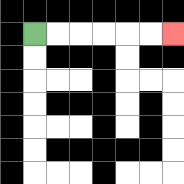{'start': '[1, 1]', 'end': '[7, 1]', 'path_directions': 'R,R,R,R,R,R', 'path_coordinates': '[[1, 1], [2, 1], [3, 1], [4, 1], [5, 1], [6, 1], [7, 1]]'}